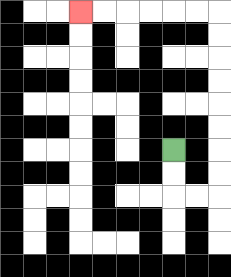{'start': '[7, 6]', 'end': '[3, 0]', 'path_directions': 'D,D,R,R,U,U,U,U,U,U,U,U,L,L,L,L,L,L', 'path_coordinates': '[[7, 6], [7, 7], [7, 8], [8, 8], [9, 8], [9, 7], [9, 6], [9, 5], [9, 4], [9, 3], [9, 2], [9, 1], [9, 0], [8, 0], [7, 0], [6, 0], [5, 0], [4, 0], [3, 0]]'}